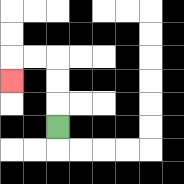{'start': '[2, 5]', 'end': '[0, 3]', 'path_directions': 'U,U,U,L,L,D', 'path_coordinates': '[[2, 5], [2, 4], [2, 3], [2, 2], [1, 2], [0, 2], [0, 3]]'}